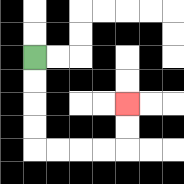{'start': '[1, 2]', 'end': '[5, 4]', 'path_directions': 'D,D,D,D,R,R,R,R,U,U', 'path_coordinates': '[[1, 2], [1, 3], [1, 4], [1, 5], [1, 6], [2, 6], [3, 6], [4, 6], [5, 6], [5, 5], [5, 4]]'}